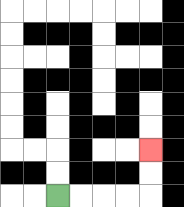{'start': '[2, 8]', 'end': '[6, 6]', 'path_directions': 'R,R,R,R,U,U', 'path_coordinates': '[[2, 8], [3, 8], [4, 8], [5, 8], [6, 8], [6, 7], [6, 6]]'}